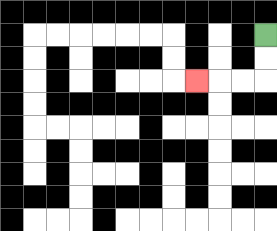{'start': '[11, 1]', 'end': '[8, 3]', 'path_directions': 'D,D,L,L,L', 'path_coordinates': '[[11, 1], [11, 2], [11, 3], [10, 3], [9, 3], [8, 3]]'}